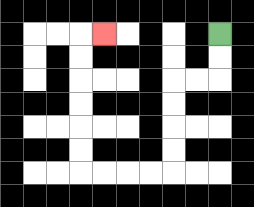{'start': '[9, 1]', 'end': '[4, 1]', 'path_directions': 'D,D,L,L,D,D,D,D,L,L,L,L,U,U,U,U,U,U,R', 'path_coordinates': '[[9, 1], [9, 2], [9, 3], [8, 3], [7, 3], [7, 4], [7, 5], [7, 6], [7, 7], [6, 7], [5, 7], [4, 7], [3, 7], [3, 6], [3, 5], [3, 4], [3, 3], [3, 2], [3, 1], [4, 1]]'}